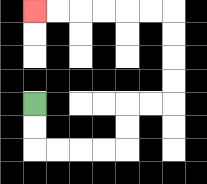{'start': '[1, 4]', 'end': '[1, 0]', 'path_directions': 'D,D,R,R,R,R,U,U,R,R,U,U,U,U,L,L,L,L,L,L', 'path_coordinates': '[[1, 4], [1, 5], [1, 6], [2, 6], [3, 6], [4, 6], [5, 6], [5, 5], [5, 4], [6, 4], [7, 4], [7, 3], [7, 2], [7, 1], [7, 0], [6, 0], [5, 0], [4, 0], [3, 0], [2, 0], [1, 0]]'}